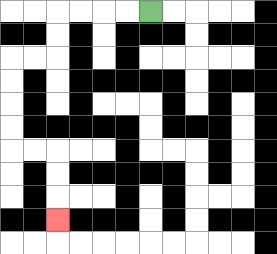{'start': '[6, 0]', 'end': '[2, 9]', 'path_directions': 'L,L,L,L,D,D,L,L,D,D,D,D,R,R,D,D,D', 'path_coordinates': '[[6, 0], [5, 0], [4, 0], [3, 0], [2, 0], [2, 1], [2, 2], [1, 2], [0, 2], [0, 3], [0, 4], [0, 5], [0, 6], [1, 6], [2, 6], [2, 7], [2, 8], [2, 9]]'}